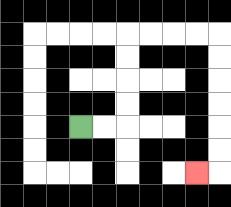{'start': '[3, 5]', 'end': '[8, 7]', 'path_directions': 'R,R,U,U,U,U,R,R,R,R,D,D,D,D,D,D,L', 'path_coordinates': '[[3, 5], [4, 5], [5, 5], [5, 4], [5, 3], [5, 2], [5, 1], [6, 1], [7, 1], [8, 1], [9, 1], [9, 2], [9, 3], [9, 4], [9, 5], [9, 6], [9, 7], [8, 7]]'}